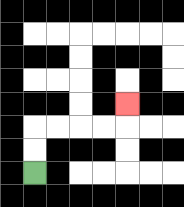{'start': '[1, 7]', 'end': '[5, 4]', 'path_directions': 'U,U,R,R,R,R,U', 'path_coordinates': '[[1, 7], [1, 6], [1, 5], [2, 5], [3, 5], [4, 5], [5, 5], [5, 4]]'}